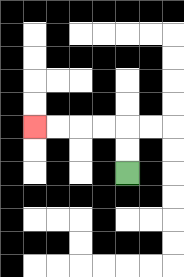{'start': '[5, 7]', 'end': '[1, 5]', 'path_directions': 'U,U,L,L,L,L', 'path_coordinates': '[[5, 7], [5, 6], [5, 5], [4, 5], [3, 5], [2, 5], [1, 5]]'}